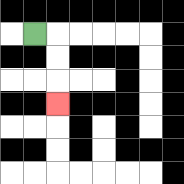{'start': '[1, 1]', 'end': '[2, 4]', 'path_directions': 'R,D,D,D', 'path_coordinates': '[[1, 1], [2, 1], [2, 2], [2, 3], [2, 4]]'}